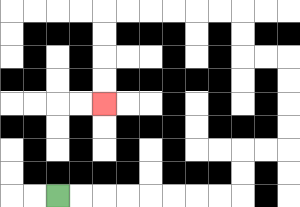{'start': '[2, 8]', 'end': '[4, 4]', 'path_directions': 'R,R,R,R,R,R,R,R,U,U,R,R,U,U,U,U,L,L,U,U,L,L,L,L,L,L,D,D,D,D', 'path_coordinates': '[[2, 8], [3, 8], [4, 8], [5, 8], [6, 8], [7, 8], [8, 8], [9, 8], [10, 8], [10, 7], [10, 6], [11, 6], [12, 6], [12, 5], [12, 4], [12, 3], [12, 2], [11, 2], [10, 2], [10, 1], [10, 0], [9, 0], [8, 0], [7, 0], [6, 0], [5, 0], [4, 0], [4, 1], [4, 2], [4, 3], [4, 4]]'}